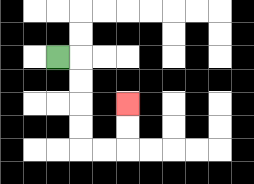{'start': '[2, 2]', 'end': '[5, 4]', 'path_directions': 'R,D,D,D,D,R,R,U,U', 'path_coordinates': '[[2, 2], [3, 2], [3, 3], [3, 4], [3, 5], [3, 6], [4, 6], [5, 6], [5, 5], [5, 4]]'}